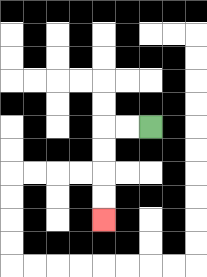{'start': '[6, 5]', 'end': '[4, 9]', 'path_directions': 'L,L,D,D,D,D', 'path_coordinates': '[[6, 5], [5, 5], [4, 5], [4, 6], [4, 7], [4, 8], [4, 9]]'}